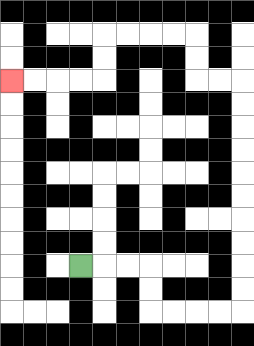{'start': '[3, 11]', 'end': '[0, 3]', 'path_directions': 'R,R,R,D,D,R,R,R,R,U,U,U,U,U,U,U,U,U,U,L,L,U,U,L,L,L,L,D,D,L,L,L,L', 'path_coordinates': '[[3, 11], [4, 11], [5, 11], [6, 11], [6, 12], [6, 13], [7, 13], [8, 13], [9, 13], [10, 13], [10, 12], [10, 11], [10, 10], [10, 9], [10, 8], [10, 7], [10, 6], [10, 5], [10, 4], [10, 3], [9, 3], [8, 3], [8, 2], [8, 1], [7, 1], [6, 1], [5, 1], [4, 1], [4, 2], [4, 3], [3, 3], [2, 3], [1, 3], [0, 3]]'}